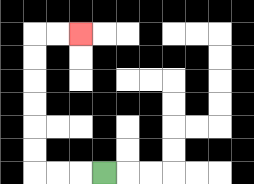{'start': '[4, 7]', 'end': '[3, 1]', 'path_directions': 'L,L,L,U,U,U,U,U,U,R,R', 'path_coordinates': '[[4, 7], [3, 7], [2, 7], [1, 7], [1, 6], [1, 5], [1, 4], [1, 3], [1, 2], [1, 1], [2, 1], [3, 1]]'}